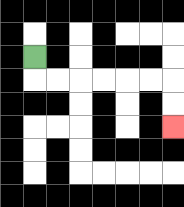{'start': '[1, 2]', 'end': '[7, 5]', 'path_directions': 'D,R,R,R,R,R,R,D,D', 'path_coordinates': '[[1, 2], [1, 3], [2, 3], [3, 3], [4, 3], [5, 3], [6, 3], [7, 3], [7, 4], [7, 5]]'}